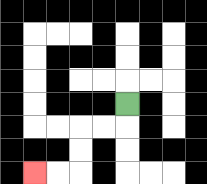{'start': '[5, 4]', 'end': '[1, 7]', 'path_directions': 'D,L,L,D,D,L,L', 'path_coordinates': '[[5, 4], [5, 5], [4, 5], [3, 5], [3, 6], [3, 7], [2, 7], [1, 7]]'}